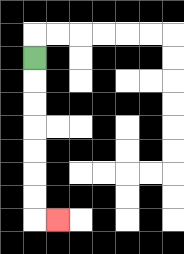{'start': '[1, 2]', 'end': '[2, 9]', 'path_directions': 'D,D,D,D,D,D,D,R', 'path_coordinates': '[[1, 2], [1, 3], [1, 4], [1, 5], [1, 6], [1, 7], [1, 8], [1, 9], [2, 9]]'}